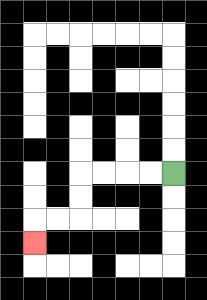{'start': '[7, 7]', 'end': '[1, 10]', 'path_directions': 'L,L,L,L,D,D,L,L,D', 'path_coordinates': '[[7, 7], [6, 7], [5, 7], [4, 7], [3, 7], [3, 8], [3, 9], [2, 9], [1, 9], [1, 10]]'}